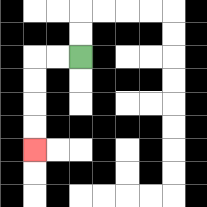{'start': '[3, 2]', 'end': '[1, 6]', 'path_directions': 'L,L,D,D,D,D', 'path_coordinates': '[[3, 2], [2, 2], [1, 2], [1, 3], [1, 4], [1, 5], [1, 6]]'}